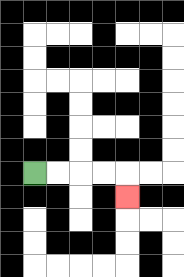{'start': '[1, 7]', 'end': '[5, 8]', 'path_directions': 'R,R,R,R,D', 'path_coordinates': '[[1, 7], [2, 7], [3, 7], [4, 7], [5, 7], [5, 8]]'}